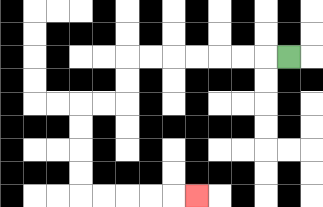{'start': '[12, 2]', 'end': '[8, 8]', 'path_directions': 'L,L,L,L,L,L,L,D,D,L,L,D,D,D,D,R,R,R,R,R', 'path_coordinates': '[[12, 2], [11, 2], [10, 2], [9, 2], [8, 2], [7, 2], [6, 2], [5, 2], [5, 3], [5, 4], [4, 4], [3, 4], [3, 5], [3, 6], [3, 7], [3, 8], [4, 8], [5, 8], [6, 8], [7, 8], [8, 8]]'}